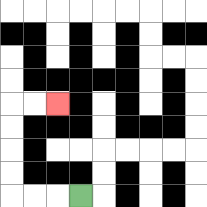{'start': '[3, 8]', 'end': '[2, 4]', 'path_directions': 'L,L,L,U,U,U,U,R,R', 'path_coordinates': '[[3, 8], [2, 8], [1, 8], [0, 8], [0, 7], [0, 6], [0, 5], [0, 4], [1, 4], [2, 4]]'}